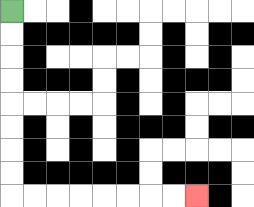{'start': '[0, 0]', 'end': '[8, 8]', 'path_directions': 'D,D,D,D,D,D,D,D,R,R,R,R,R,R,R,R', 'path_coordinates': '[[0, 0], [0, 1], [0, 2], [0, 3], [0, 4], [0, 5], [0, 6], [0, 7], [0, 8], [1, 8], [2, 8], [3, 8], [4, 8], [5, 8], [6, 8], [7, 8], [8, 8]]'}